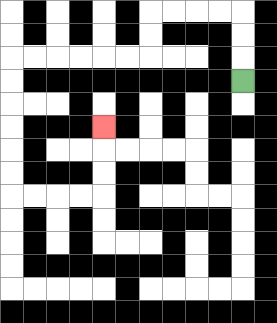{'start': '[10, 3]', 'end': '[4, 5]', 'path_directions': 'U,U,U,L,L,L,L,D,D,L,L,L,L,L,L,D,D,D,D,D,D,R,R,R,R,U,U,U', 'path_coordinates': '[[10, 3], [10, 2], [10, 1], [10, 0], [9, 0], [8, 0], [7, 0], [6, 0], [6, 1], [6, 2], [5, 2], [4, 2], [3, 2], [2, 2], [1, 2], [0, 2], [0, 3], [0, 4], [0, 5], [0, 6], [0, 7], [0, 8], [1, 8], [2, 8], [3, 8], [4, 8], [4, 7], [4, 6], [4, 5]]'}